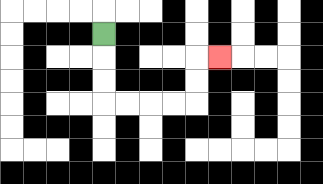{'start': '[4, 1]', 'end': '[9, 2]', 'path_directions': 'D,D,D,R,R,R,R,U,U,R', 'path_coordinates': '[[4, 1], [4, 2], [4, 3], [4, 4], [5, 4], [6, 4], [7, 4], [8, 4], [8, 3], [8, 2], [9, 2]]'}